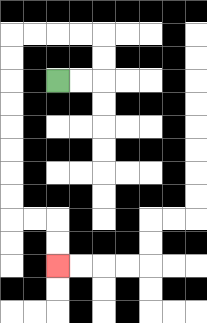{'start': '[2, 3]', 'end': '[2, 11]', 'path_directions': 'R,R,U,U,L,L,L,L,D,D,D,D,D,D,D,D,R,R,D,D', 'path_coordinates': '[[2, 3], [3, 3], [4, 3], [4, 2], [4, 1], [3, 1], [2, 1], [1, 1], [0, 1], [0, 2], [0, 3], [0, 4], [0, 5], [0, 6], [0, 7], [0, 8], [0, 9], [1, 9], [2, 9], [2, 10], [2, 11]]'}